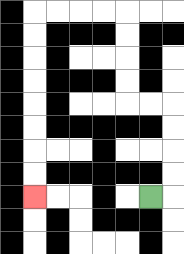{'start': '[6, 8]', 'end': '[1, 8]', 'path_directions': 'R,U,U,U,U,L,L,U,U,U,U,L,L,L,L,D,D,D,D,D,D,D,D', 'path_coordinates': '[[6, 8], [7, 8], [7, 7], [7, 6], [7, 5], [7, 4], [6, 4], [5, 4], [5, 3], [5, 2], [5, 1], [5, 0], [4, 0], [3, 0], [2, 0], [1, 0], [1, 1], [1, 2], [1, 3], [1, 4], [1, 5], [1, 6], [1, 7], [1, 8]]'}